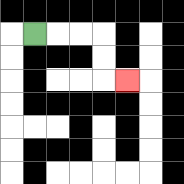{'start': '[1, 1]', 'end': '[5, 3]', 'path_directions': 'R,R,R,D,D,R', 'path_coordinates': '[[1, 1], [2, 1], [3, 1], [4, 1], [4, 2], [4, 3], [5, 3]]'}